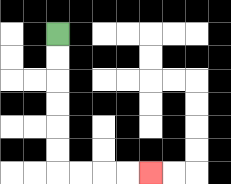{'start': '[2, 1]', 'end': '[6, 7]', 'path_directions': 'D,D,D,D,D,D,R,R,R,R', 'path_coordinates': '[[2, 1], [2, 2], [2, 3], [2, 4], [2, 5], [2, 6], [2, 7], [3, 7], [4, 7], [5, 7], [6, 7]]'}